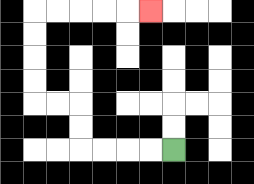{'start': '[7, 6]', 'end': '[6, 0]', 'path_directions': 'L,L,L,L,U,U,L,L,U,U,U,U,R,R,R,R,R', 'path_coordinates': '[[7, 6], [6, 6], [5, 6], [4, 6], [3, 6], [3, 5], [3, 4], [2, 4], [1, 4], [1, 3], [1, 2], [1, 1], [1, 0], [2, 0], [3, 0], [4, 0], [5, 0], [6, 0]]'}